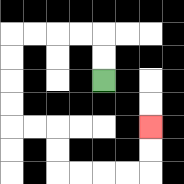{'start': '[4, 3]', 'end': '[6, 5]', 'path_directions': 'U,U,L,L,L,L,D,D,D,D,R,R,D,D,R,R,R,R,U,U', 'path_coordinates': '[[4, 3], [4, 2], [4, 1], [3, 1], [2, 1], [1, 1], [0, 1], [0, 2], [0, 3], [0, 4], [0, 5], [1, 5], [2, 5], [2, 6], [2, 7], [3, 7], [4, 7], [5, 7], [6, 7], [6, 6], [6, 5]]'}